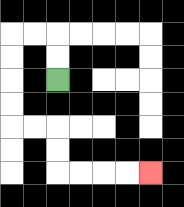{'start': '[2, 3]', 'end': '[6, 7]', 'path_directions': 'U,U,L,L,D,D,D,D,R,R,D,D,R,R,R,R', 'path_coordinates': '[[2, 3], [2, 2], [2, 1], [1, 1], [0, 1], [0, 2], [0, 3], [0, 4], [0, 5], [1, 5], [2, 5], [2, 6], [2, 7], [3, 7], [4, 7], [5, 7], [6, 7]]'}